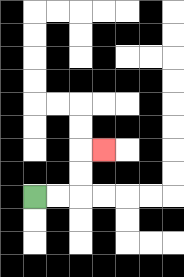{'start': '[1, 8]', 'end': '[4, 6]', 'path_directions': 'R,R,U,U,R', 'path_coordinates': '[[1, 8], [2, 8], [3, 8], [3, 7], [3, 6], [4, 6]]'}